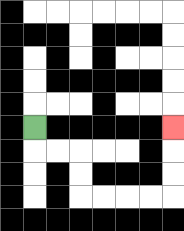{'start': '[1, 5]', 'end': '[7, 5]', 'path_directions': 'D,R,R,D,D,R,R,R,R,U,U,U', 'path_coordinates': '[[1, 5], [1, 6], [2, 6], [3, 6], [3, 7], [3, 8], [4, 8], [5, 8], [6, 8], [7, 8], [7, 7], [7, 6], [7, 5]]'}